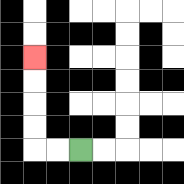{'start': '[3, 6]', 'end': '[1, 2]', 'path_directions': 'L,L,U,U,U,U', 'path_coordinates': '[[3, 6], [2, 6], [1, 6], [1, 5], [1, 4], [1, 3], [1, 2]]'}